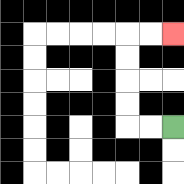{'start': '[7, 5]', 'end': '[7, 1]', 'path_directions': 'L,L,U,U,U,U,R,R', 'path_coordinates': '[[7, 5], [6, 5], [5, 5], [5, 4], [5, 3], [5, 2], [5, 1], [6, 1], [7, 1]]'}